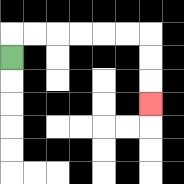{'start': '[0, 2]', 'end': '[6, 4]', 'path_directions': 'U,R,R,R,R,R,R,D,D,D', 'path_coordinates': '[[0, 2], [0, 1], [1, 1], [2, 1], [3, 1], [4, 1], [5, 1], [6, 1], [6, 2], [6, 3], [6, 4]]'}